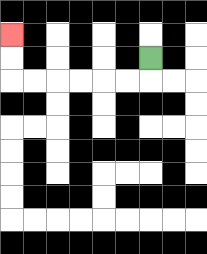{'start': '[6, 2]', 'end': '[0, 1]', 'path_directions': 'D,L,L,L,L,L,L,U,U', 'path_coordinates': '[[6, 2], [6, 3], [5, 3], [4, 3], [3, 3], [2, 3], [1, 3], [0, 3], [0, 2], [0, 1]]'}